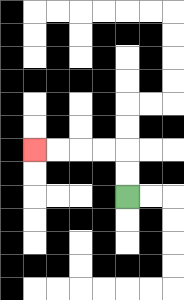{'start': '[5, 8]', 'end': '[1, 6]', 'path_directions': 'U,U,L,L,L,L', 'path_coordinates': '[[5, 8], [5, 7], [5, 6], [4, 6], [3, 6], [2, 6], [1, 6]]'}